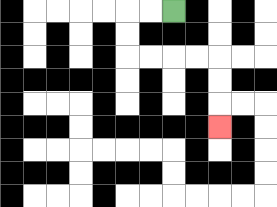{'start': '[7, 0]', 'end': '[9, 5]', 'path_directions': 'L,L,D,D,R,R,R,R,D,D,D', 'path_coordinates': '[[7, 0], [6, 0], [5, 0], [5, 1], [5, 2], [6, 2], [7, 2], [8, 2], [9, 2], [9, 3], [9, 4], [9, 5]]'}